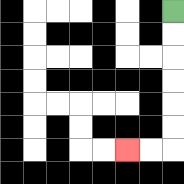{'start': '[7, 0]', 'end': '[5, 6]', 'path_directions': 'D,D,D,D,D,D,L,L', 'path_coordinates': '[[7, 0], [7, 1], [7, 2], [7, 3], [7, 4], [7, 5], [7, 6], [6, 6], [5, 6]]'}